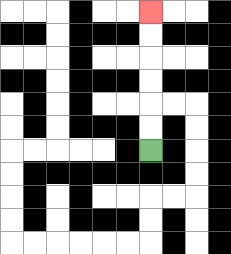{'start': '[6, 6]', 'end': '[6, 0]', 'path_directions': 'U,U,U,U,U,U', 'path_coordinates': '[[6, 6], [6, 5], [6, 4], [6, 3], [6, 2], [6, 1], [6, 0]]'}